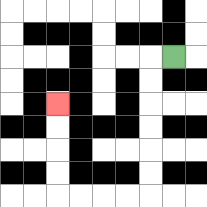{'start': '[7, 2]', 'end': '[2, 4]', 'path_directions': 'L,D,D,D,D,D,D,L,L,L,L,U,U,U,U', 'path_coordinates': '[[7, 2], [6, 2], [6, 3], [6, 4], [6, 5], [6, 6], [6, 7], [6, 8], [5, 8], [4, 8], [3, 8], [2, 8], [2, 7], [2, 6], [2, 5], [2, 4]]'}